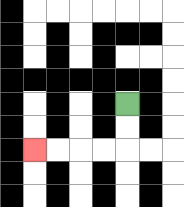{'start': '[5, 4]', 'end': '[1, 6]', 'path_directions': 'D,D,L,L,L,L', 'path_coordinates': '[[5, 4], [5, 5], [5, 6], [4, 6], [3, 6], [2, 6], [1, 6]]'}